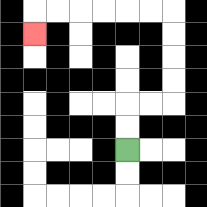{'start': '[5, 6]', 'end': '[1, 1]', 'path_directions': 'U,U,R,R,U,U,U,U,L,L,L,L,L,L,D', 'path_coordinates': '[[5, 6], [5, 5], [5, 4], [6, 4], [7, 4], [7, 3], [7, 2], [7, 1], [7, 0], [6, 0], [5, 0], [4, 0], [3, 0], [2, 0], [1, 0], [1, 1]]'}